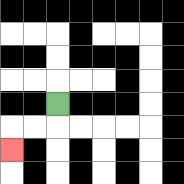{'start': '[2, 4]', 'end': '[0, 6]', 'path_directions': 'D,L,L,D', 'path_coordinates': '[[2, 4], [2, 5], [1, 5], [0, 5], [0, 6]]'}